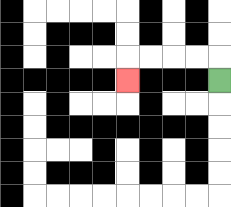{'start': '[9, 3]', 'end': '[5, 3]', 'path_directions': 'U,L,L,L,L,D', 'path_coordinates': '[[9, 3], [9, 2], [8, 2], [7, 2], [6, 2], [5, 2], [5, 3]]'}